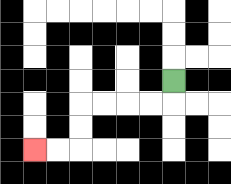{'start': '[7, 3]', 'end': '[1, 6]', 'path_directions': 'D,L,L,L,L,D,D,L,L', 'path_coordinates': '[[7, 3], [7, 4], [6, 4], [5, 4], [4, 4], [3, 4], [3, 5], [3, 6], [2, 6], [1, 6]]'}